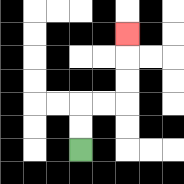{'start': '[3, 6]', 'end': '[5, 1]', 'path_directions': 'U,U,R,R,U,U,U', 'path_coordinates': '[[3, 6], [3, 5], [3, 4], [4, 4], [5, 4], [5, 3], [5, 2], [5, 1]]'}